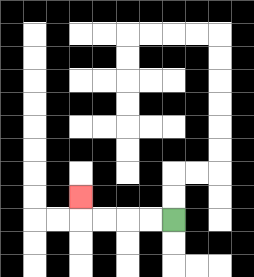{'start': '[7, 9]', 'end': '[3, 8]', 'path_directions': 'L,L,L,L,U', 'path_coordinates': '[[7, 9], [6, 9], [5, 9], [4, 9], [3, 9], [3, 8]]'}